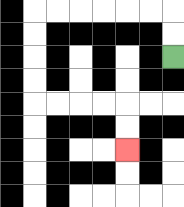{'start': '[7, 2]', 'end': '[5, 6]', 'path_directions': 'U,U,L,L,L,L,L,L,D,D,D,D,R,R,R,R,D,D', 'path_coordinates': '[[7, 2], [7, 1], [7, 0], [6, 0], [5, 0], [4, 0], [3, 0], [2, 0], [1, 0], [1, 1], [1, 2], [1, 3], [1, 4], [2, 4], [3, 4], [4, 4], [5, 4], [5, 5], [5, 6]]'}